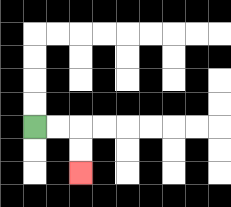{'start': '[1, 5]', 'end': '[3, 7]', 'path_directions': 'R,R,D,D', 'path_coordinates': '[[1, 5], [2, 5], [3, 5], [3, 6], [3, 7]]'}